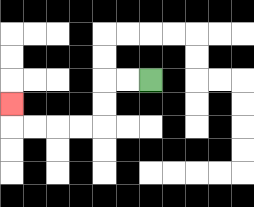{'start': '[6, 3]', 'end': '[0, 4]', 'path_directions': 'L,L,D,D,L,L,L,L,U', 'path_coordinates': '[[6, 3], [5, 3], [4, 3], [4, 4], [4, 5], [3, 5], [2, 5], [1, 5], [0, 5], [0, 4]]'}